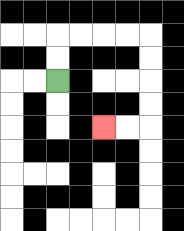{'start': '[2, 3]', 'end': '[4, 5]', 'path_directions': 'U,U,R,R,R,R,D,D,D,D,L,L', 'path_coordinates': '[[2, 3], [2, 2], [2, 1], [3, 1], [4, 1], [5, 1], [6, 1], [6, 2], [6, 3], [6, 4], [6, 5], [5, 5], [4, 5]]'}